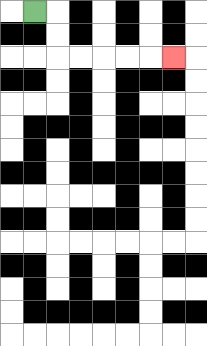{'start': '[1, 0]', 'end': '[7, 2]', 'path_directions': 'R,D,D,R,R,R,R,R', 'path_coordinates': '[[1, 0], [2, 0], [2, 1], [2, 2], [3, 2], [4, 2], [5, 2], [6, 2], [7, 2]]'}